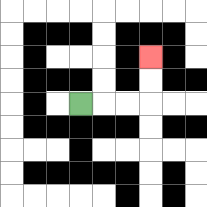{'start': '[3, 4]', 'end': '[6, 2]', 'path_directions': 'R,R,R,U,U', 'path_coordinates': '[[3, 4], [4, 4], [5, 4], [6, 4], [6, 3], [6, 2]]'}